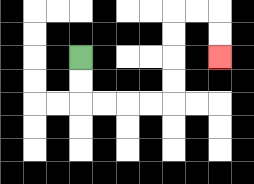{'start': '[3, 2]', 'end': '[9, 2]', 'path_directions': 'D,D,R,R,R,R,U,U,U,U,R,R,D,D', 'path_coordinates': '[[3, 2], [3, 3], [3, 4], [4, 4], [5, 4], [6, 4], [7, 4], [7, 3], [7, 2], [7, 1], [7, 0], [8, 0], [9, 0], [9, 1], [9, 2]]'}